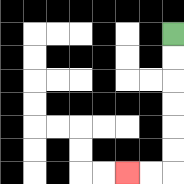{'start': '[7, 1]', 'end': '[5, 7]', 'path_directions': 'D,D,D,D,D,D,L,L', 'path_coordinates': '[[7, 1], [7, 2], [7, 3], [7, 4], [7, 5], [7, 6], [7, 7], [6, 7], [5, 7]]'}